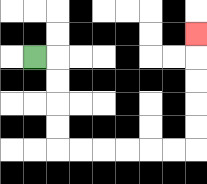{'start': '[1, 2]', 'end': '[8, 1]', 'path_directions': 'R,D,D,D,D,R,R,R,R,R,R,U,U,U,U,U', 'path_coordinates': '[[1, 2], [2, 2], [2, 3], [2, 4], [2, 5], [2, 6], [3, 6], [4, 6], [5, 6], [6, 6], [7, 6], [8, 6], [8, 5], [8, 4], [8, 3], [8, 2], [8, 1]]'}